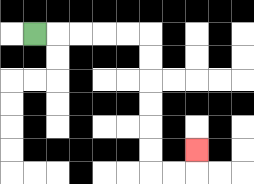{'start': '[1, 1]', 'end': '[8, 6]', 'path_directions': 'R,R,R,R,R,D,D,D,D,D,D,R,R,U', 'path_coordinates': '[[1, 1], [2, 1], [3, 1], [4, 1], [5, 1], [6, 1], [6, 2], [6, 3], [6, 4], [6, 5], [6, 6], [6, 7], [7, 7], [8, 7], [8, 6]]'}